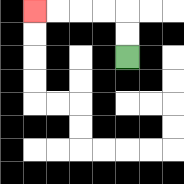{'start': '[5, 2]', 'end': '[1, 0]', 'path_directions': 'U,U,L,L,L,L', 'path_coordinates': '[[5, 2], [5, 1], [5, 0], [4, 0], [3, 0], [2, 0], [1, 0]]'}